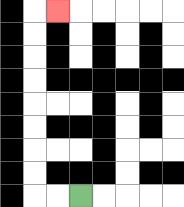{'start': '[3, 8]', 'end': '[2, 0]', 'path_directions': 'L,L,U,U,U,U,U,U,U,U,R', 'path_coordinates': '[[3, 8], [2, 8], [1, 8], [1, 7], [1, 6], [1, 5], [1, 4], [1, 3], [1, 2], [1, 1], [1, 0], [2, 0]]'}